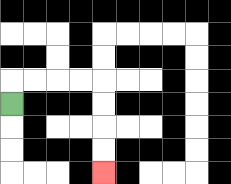{'start': '[0, 4]', 'end': '[4, 7]', 'path_directions': 'U,R,R,R,R,D,D,D,D', 'path_coordinates': '[[0, 4], [0, 3], [1, 3], [2, 3], [3, 3], [4, 3], [4, 4], [4, 5], [4, 6], [4, 7]]'}